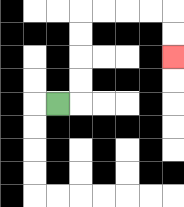{'start': '[2, 4]', 'end': '[7, 2]', 'path_directions': 'R,U,U,U,U,R,R,R,R,D,D', 'path_coordinates': '[[2, 4], [3, 4], [3, 3], [3, 2], [3, 1], [3, 0], [4, 0], [5, 0], [6, 0], [7, 0], [7, 1], [7, 2]]'}